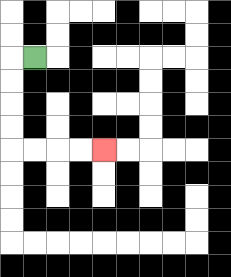{'start': '[1, 2]', 'end': '[4, 6]', 'path_directions': 'L,D,D,D,D,R,R,R,R', 'path_coordinates': '[[1, 2], [0, 2], [0, 3], [0, 4], [0, 5], [0, 6], [1, 6], [2, 6], [3, 6], [4, 6]]'}